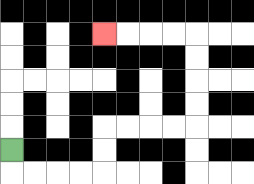{'start': '[0, 6]', 'end': '[4, 1]', 'path_directions': 'D,R,R,R,R,U,U,R,R,R,R,U,U,U,U,L,L,L,L', 'path_coordinates': '[[0, 6], [0, 7], [1, 7], [2, 7], [3, 7], [4, 7], [4, 6], [4, 5], [5, 5], [6, 5], [7, 5], [8, 5], [8, 4], [8, 3], [8, 2], [8, 1], [7, 1], [6, 1], [5, 1], [4, 1]]'}